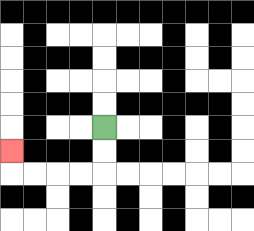{'start': '[4, 5]', 'end': '[0, 6]', 'path_directions': 'D,D,L,L,L,L,U', 'path_coordinates': '[[4, 5], [4, 6], [4, 7], [3, 7], [2, 7], [1, 7], [0, 7], [0, 6]]'}